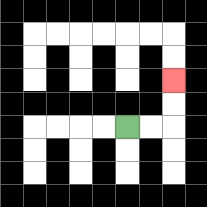{'start': '[5, 5]', 'end': '[7, 3]', 'path_directions': 'R,R,U,U', 'path_coordinates': '[[5, 5], [6, 5], [7, 5], [7, 4], [7, 3]]'}